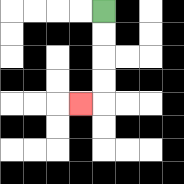{'start': '[4, 0]', 'end': '[3, 4]', 'path_directions': 'D,D,D,D,L', 'path_coordinates': '[[4, 0], [4, 1], [4, 2], [4, 3], [4, 4], [3, 4]]'}